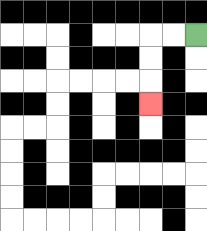{'start': '[8, 1]', 'end': '[6, 4]', 'path_directions': 'L,L,D,D,D', 'path_coordinates': '[[8, 1], [7, 1], [6, 1], [6, 2], [6, 3], [6, 4]]'}